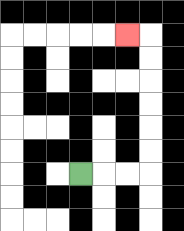{'start': '[3, 7]', 'end': '[5, 1]', 'path_directions': 'R,R,R,U,U,U,U,U,U,L', 'path_coordinates': '[[3, 7], [4, 7], [5, 7], [6, 7], [6, 6], [6, 5], [6, 4], [6, 3], [6, 2], [6, 1], [5, 1]]'}